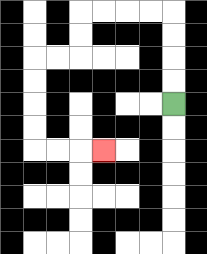{'start': '[7, 4]', 'end': '[4, 6]', 'path_directions': 'U,U,U,U,L,L,L,L,D,D,L,L,D,D,D,D,R,R,R', 'path_coordinates': '[[7, 4], [7, 3], [7, 2], [7, 1], [7, 0], [6, 0], [5, 0], [4, 0], [3, 0], [3, 1], [3, 2], [2, 2], [1, 2], [1, 3], [1, 4], [1, 5], [1, 6], [2, 6], [3, 6], [4, 6]]'}